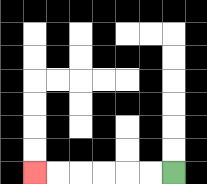{'start': '[7, 7]', 'end': '[1, 7]', 'path_directions': 'L,L,L,L,L,L', 'path_coordinates': '[[7, 7], [6, 7], [5, 7], [4, 7], [3, 7], [2, 7], [1, 7]]'}